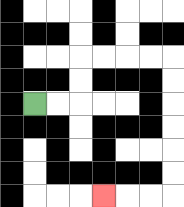{'start': '[1, 4]', 'end': '[4, 8]', 'path_directions': 'R,R,U,U,R,R,R,R,D,D,D,D,D,D,L,L,L', 'path_coordinates': '[[1, 4], [2, 4], [3, 4], [3, 3], [3, 2], [4, 2], [5, 2], [6, 2], [7, 2], [7, 3], [7, 4], [7, 5], [7, 6], [7, 7], [7, 8], [6, 8], [5, 8], [4, 8]]'}